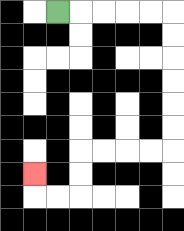{'start': '[2, 0]', 'end': '[1, 7]', 'path_directions': 'R,R,R,R,R,D,D,D,D,D,D,L,L,L,L,D,D,L,L,U', 'path_coordinates': '[[2, 0], [3, 0], [4, 0], [5, 0], [6, 0], [7, 0], [7, 1], [7, 2], [7, 3], [7, 4], [7, 5], [7, 6], [6, 6], [5, 6], [4, 6], [3, 6], [3, 7], [3, 8], [2, 8], [1, 8], [1, 7]]'}